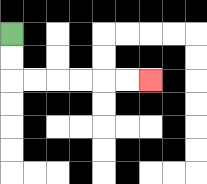{'start': '[0, 1]', 'end': '[6, 3]', 'path_directions': 'D,D,R,R,R,R,R,R', 'path_coordinates': '[[0, 1], [0, 2], [0, 3], [1, 3], [2, 3], [3, 3], [4, 3], [5, 3], [6, 3]]'}